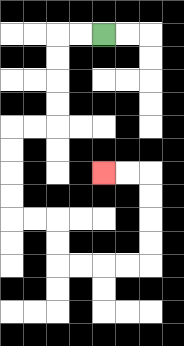{'start': '[4, 1]', 'end': '[4, 7]', 'path_directions': 'L,L,D,D,D,D,L,L,D,D,D,D,R,R,D,D,R,R,R,R,U,U,U,U,L,L', 'path_coordinates': '[[4, 1], [3, 1], [2, 1], [2, 2], [2, 3], [2, 4], [2, 5], [1, 5], [0, 5], [0, 6], [0, 7], [0, 8], [0, 9], [1, 9], [2, 9], [2, 10], [2, 11], [3, 11], [4, 11], [5, 11], [6, 11], [6, 10], [6, 9], [6, 8], [6, 7], [5, 7], [4, 7]]'}